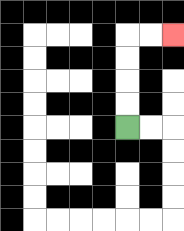{'start': '[5, 5]', 'end': '[7, 1]', 'path_directions': 'U,U,U,U,R,R', 'path_coordinates': '[[5, 5], [5, 4], [5, 3], [5, 2], [5, 1], [6, 1], [7, 1]]'}